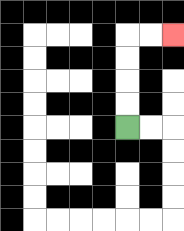{'start': '[5, 5]', 'end': '[7, 1]', 'path_directions': 'U,U,U,U,R,R', 'path_coordinates': '[[5, 5], [5, 4], [5, 3], [5, 2], [5, 1], [6, 1], [7, 1]]'}